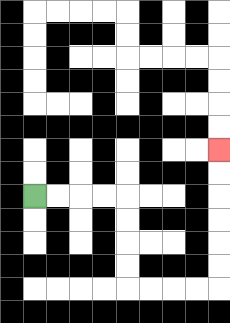{'start': '[1, 8]', 'end': '[9, 6]', 'path_directions': 'R,R,R,R,D,D,D,D,R,R,R,R,U,U,U,U,U,U', 'path_coordinates': '[[1, 8], [2, 8], [3, 8], [4, 8], [5, 8], [5, 9], [5, 10], [5, 11], [5, 12], [6, 12], [7, 12], [8, 12], [9, 12], [9, 11], [9, 10], [9, 9], [9, 8], [9, 7], [9, 6]]'}